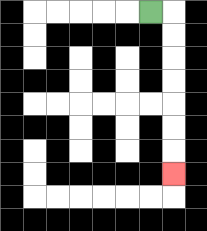{'start': '[6, 0]', 'end': '[7, 7]', 'path_directions': 'R,D,D,D,D,D,D,D', 'path_coordinates': '[[6, 0], [7, 0], [7, 1], [7, 2], [7, 3], [7, 4], [7, 5], [7, 6], [7, 7]]'}